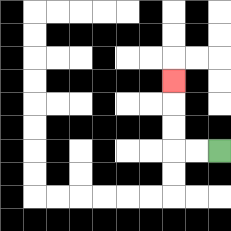{'start': '[9, 6]', 'end': '[7, 3]', 'path_directions': 'L,L,U,U,U', 'path_coordinates': '[[9, 6], [8, 6], [7, 6], [7, 5], [7, 4], [7, 3]]'}